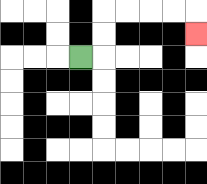{'start': '[3, 2]', 'end': '[8, 1]', 'path_directions': 'R,U,U,R,R,R,R,D', 'path_coordinates': '[[3, 2], [4, 2], [4, 1], [4, 0], [5, 0], [6, 0], [7, 0], [8, 0], [8, 1]]'}